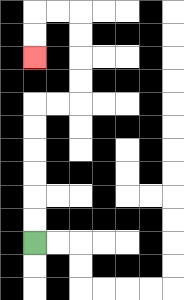{'start': '[1, 10]', 'end': '[1, 2]', 'path_directions': 'U,U,U,U,U,U,R,R,U,U,U,U,L,L,D,D', 'path_coordinates': '[[1, 10], [1, 9], [1, 8], [1, 7], [1, 6], [1, 5], [1, 4], [2, 4], [3, 4], [3, 3], [3, 2], [3, 1], [3, 0], [2, 0], [1, 0], [1, 1], [1, 2]]'}